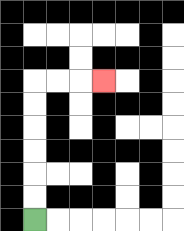{'start': '[1, 9]', 'end': '[4, 3]', 'path_directions': 'U,U,U,U,U,U,R,R,R', 'path_coordinates': '[[1, 9], [1, 8], [1, 7], [1, 6], [1, 5], [1, 4], [1, 3], [2, 3], [3, 3], [4, 3]]'}